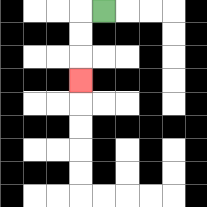{'start': '[4, 0]', 'end': '[3, 3]', 'path_directions': 'L,D,D,D', 'path_coordinates': '[[4, 0], [3, 0], [3, 1], [3, 2], [3, 3]]'}